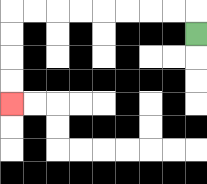{'start': '[8, 1]', 'end': '[0, 4]', 'path_directions': 'U,L,L,L,L,L,L,L,L,D,D,D,D', 'path_coordinates': '[[8, 1], [8, 0], [7, 0], [6, 0], [5, 0], [4, 0], [3, 0], [2, 0], [1, 0], [0, 0], [0, 1], [0, 2], [0, 3], [0, 4]]'}